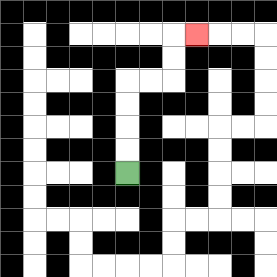{'start': '[5, 7]', 'end': '[8, 1]', 'path_directions': 'U,U,U,U,R,R,U,U,R', 'path_coordinates': '[[5, 7], [5, 6], [5, 5], [5, 4], [5, 3], [6, 3], [7, 3], [7, 2], [7, 1], [8, 1]]'}